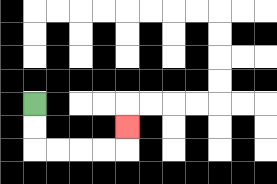{'start': '[1, 4]', 'end': '[5, 5]', 'path_directions': 'D,D,R,R,R,R,U', 'path_coordinates': '[[1, 4], [1, 5], [1, 6], [2, 6], [3, 6], [4, 6], [5, 6], [5, 5]]'}